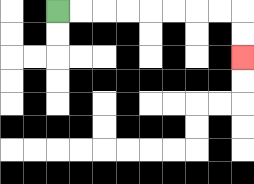{'start': '[2, 0]', 'end': '[10, 2]', 'path_directions': 'R,R,R,R,R,R,R,R,D,D', 'path_coordinates': '[[2, 0], [3, 0], [4, 0], [5, 0], [6, 0], [7, 0], [8, 0], [9, 0], [10, 0], [10, 1], [10, 2]]'}